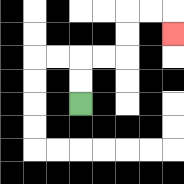{'start': '[3, 4]', 'end': '[7, 1]', 'path_directions': 'U,U,R,R,U,U,R,R,D', 'path_coordinates': '[[3, 4], [3, 3], [3, 2], [4, 2], [5, 2], [5, 1], [5, 0], [6, 0], [7, 0], [7, 1]]'}